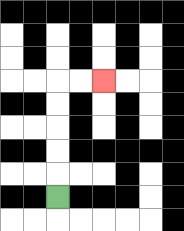{'start': '[2, 8]', 'end': '[4, 3]', 'path_directions': 'U,U,U,U,U,R,R', 'path_coordinates': '[[2, 8], [2, 7], [2, 6], [2, 5], [2, 4], [2, 3], [3, 3], [4, 3]]'}